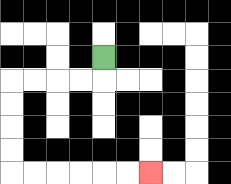{'start': '[4, 2]', 'end': '[6, 7]', 'path_directions': 'D,L,L,L,L,D,D,D,D,R,R,R,R,R,R', 'path_coordinates': '[[4, 2], [4, 3], [3, 3], [2, 3], [1, 3], [0, 3], [0, 4], [0, 5], [0, 6], [0, 7], [1, 7], [2, 7], [3, 7], [4, 7], [5, 7], [6, 7]]'}